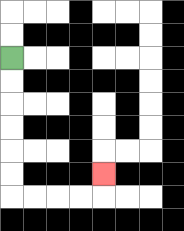{'start': '[0, 2]', 'end': '[4, 7]', 'path_directions': 'D,D,D,D,D,D,R,R,R,R,U', 'path_coordinates': '[[0, 2], [0, 3], [0, 4], [0, 5], [0, 6], [0, 7], [0, 8], [1, 8], [2, 8], [3, 8], [4, 8], [4, 7]]'}